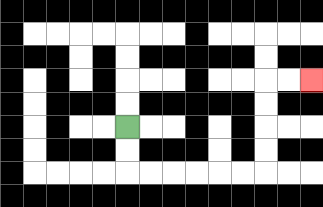{'start': '[5, 5]', 'end': '[13, 3]', 'path_directions': 'D,D,R,R,R,R,R,R,U,U,U,U,R,R', 'path_coordinates': '[[5, 5], [5, 6], [5, 7], [6, 7], [7, 7], [8, 7], [9, 7], [10, 7], [11, 7], [11, 6], [11, 5], [11, 4], [11, 3], [12, 3], [13, 3]]'}